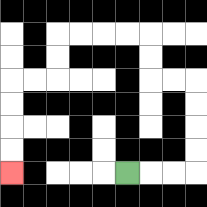{'start': '[5, 7]', 'end': '[0, 7]', 'path_directions': 'R,R,R,U,U,U,U,L,L,U,U,L,L,L,L,D,D,L,L,D,D,D,D', 'path_coordinates': '[[5, 7], [6, 7], [7, 7], [8, 7], [8, 6], [8, 5], [8, 4], [8, 3], [7, 3], [6, 3], [6, 2], [6, 1], [5, 1], [4, 1], [3, 1], [2, 1], [2, 2], [2, 3], [1, 3], [0, 3], [0, 4], [0, 5], [0, 6], [0, 7]]'}